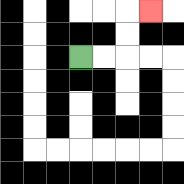{'start': '[3, 2]', 'end': '[6, 0]', 'path_directions': 'R,R,U,U,R', 'path_coordinates': '[[3, 2], [4, 2], [5, 2], [5, 1], [5, 0], [6, 0]]'}